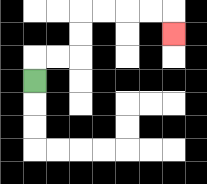{'start': '[1, 3]', 'end': '[7, 1]', 'path_directions': 'U,R,R,U,U,R,R,R,R,D', 'path_coordinates': '[[1, 3], [1, 2], [2, 2], [3, 2], [3, 1], [3, 0], [4, 0], [5, 0], [6, 0], [7, 0], [7, 1]]'}